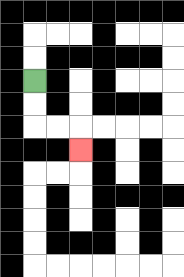{'start': '[1, 3]', 'end': '[3, 6]', 'path_directions': 'D,D,R,R,D', 'path_coordinates': '[[1, 3], [1, 4], [1, 5], [2, 5], [3, 5], [3, 6]]'}